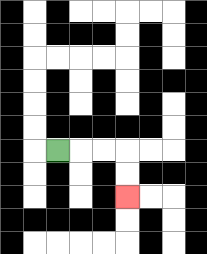{'start': '[2, 6]', 'end': '[5, 8]', 'path_directions': 'R,R,R,D,D', 'path_coordinates': '[[2, 6], [3, 6], [4, 6], [5, 6], [5, 7], [5, 8]]'}